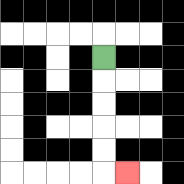{'start': '[4, 2]', 'end': '[5, 7]', 'path_directions': 'D,D,D,D,D,R', 'path_coordinates': '[[4, 2], [4, 3], [4, 4], [4, 5], [4, 6], [4, 7], [5, 7]]'}